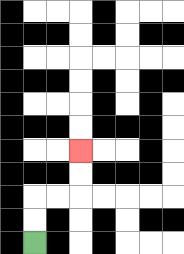{'start': '[1, 10]', 'end': '[3, 6]', 'path_directions': 'U,U,R,R,U,U', 'path_coordinates': '[[1, 10], [1, 9], [1, 8], [2, 8], [3, 8], [3, 7], [3, 6]]'}